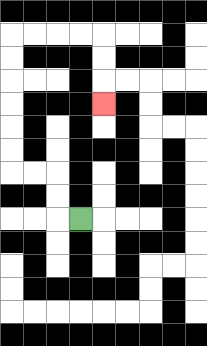{'start': '[3, 9]', 'end': '[4, 4]', 'path_directions': 'L,U,U,L,L,U,U,U,U,U,U,R,R,R,R,D,D,D', 'path_coordinates': '[[3, 9], [2, 9], [2, 8], [2, 7], [1, 7], [0, 7], [0, 6], [0, 5], [0, 4], [0, 3], [0, 2], [0, 1], [1, 1], [2, 1], [3, 1], [4, 1], [4, 2], [4, 3], [4, 4]]'}